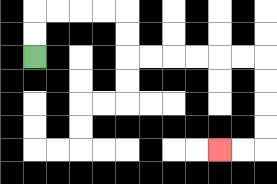{'start': '[1, 2]', 'end': '[9, 6]', 'path_directions': 'U,U,R,R,R,R,D,D,R,R,R,R,R,R,D,D,D,D,L,L', 'path_coordinates': '[[1, 2], [1, 1], [1, 0], [2, 0], [3, 0], [4, 0], [5, 0], [5, 1], [5, 2], [6, 2], [7, 2], [8, 2], [9, 2], [10, 2], [11, 2], [11, 3], [11, 4], [11, 5], [11, 6], [10, 6], [9, 6]]'}